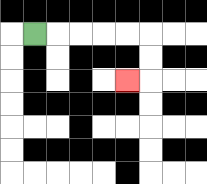{'start': '[1, 1]', 'end': '[5, 3]', 'path_directions': 'R,R,R,R,R,D,D,L', 'path_coordinates': '[[1, 1], [2, 1], [3, 1], [4, 1], [5, 1], [6, 1], [6, 2], [6, 3], [5, 3]]'}